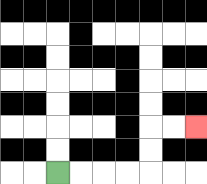{'start': '[2, 7]', 'end': '[8, 5]', 'path_directions': 'R,R,R,R,U,U,R,R', 'path_coordinates': '[[2, 7], [3, 7], [4, 7], [5, 7], [6, 7], [6, 6], [6, 5], [7, 5], [8, 5]]'}